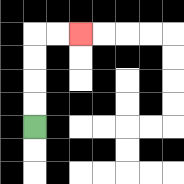{'start': '[1, 5]', 'end': '[3, 1]', 'path_directions': 'U,U,U,U,R,R', 'path_coordinates': '[[1, 5], [1, 4], [1, 3], [1, 2], [1, 1], [2, 1], [3, 1]]'}